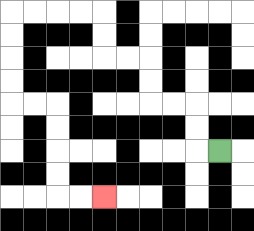{'start': '[9, 6]', 'end': '[4, 8]', 'path_directions': 'L,U,U,L,L,U,U,L,L,U,U,L,L,L,L,D,D,D,D,R,R,D,D,D,D,R,R', 'path_coordinates': '[[9, 6], [8, 6], [8, 5], [8, 4], [7, 4], [6, 4], [6, 3], [6, 2], [5, 2], [4, 2], [4, 1], [4, 0], [3, 0], [2, 0], [1, 0], [0, 0], [0, 1], [0, 2], [0, 3], [0, 4], [1, 4], [2, 4], [2, 5], [2, 6], [2, 7], [2, 8], [3, 8], [4, 8]]'}